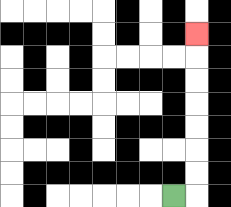{'start': '[7, 8]', 'end': '[8, 1]', 'path_directions': 'R,U,U,U,U,U,U,U', 'path_coordinates': '[[7, 8], [8, 8], [8, 7], [8, 6], [8, 5], [8, 4], [8, 3], [8, 2], [8, 1]]'}